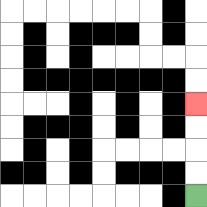{'start': '[8, 8]', 'end': '[8, 4]', 'path_directions': 'U,U,U,U', 'path_coordinates': '[[8, 8], [8, 7], [8, 6], [8, 5], [8, 4]]'}